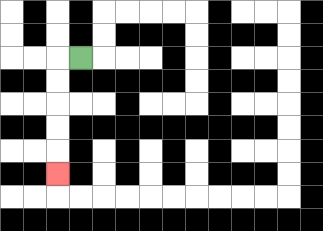{'start': '[3, 2]', 'end': '[2, 7]', 'path_directions': 'L,D,D,D,D,D', 'path_coordinates': '[[3, 2], [2, 2], [2, 3], [2, 4], [2, 5], [2, 6], [2, 7]]'}